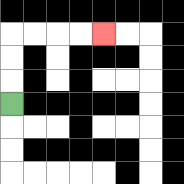{'start': '[0, 4]', 'end': '[4, 1]', 'path_directions': 'U,U,U,R,R,R,R', 'path_coordinates': '[[0, 4], [0, 3], [0, 2], [0, 1], [1, 1], [2, 1], [3, 1], [4, 1]]'}